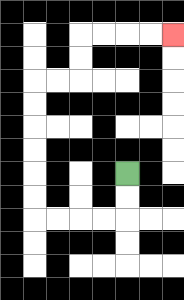{'start': '[5, 7]', 'end': '[7, 1]', 'path_directions': 'D,D,L,L,L,L,U,U,U,U,U,U,R,R,U,U,R,R,R,R', 'path_coordinates': '[[5, 7], [5, 8], [5, 9], [4, 9], [3, 9], [2, 9], [1, 9], [1, 8], [1, 7], [1, 6], [1, 5], [1, 4], [1, 3], [2, 3], [3, 3], [3, 2], [3, 1], [4, 1], [5, 1], [6, 1], [7, 1]]'}